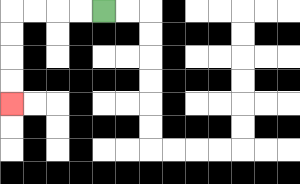{'start': '[4, 0]', 'end': '[0, 4]', 'path_directions': 'L,L,L,L,D,D,D,D', 'path_coordinates': '[[4, 0], [3, 0], [2, 0], [1, 0], [0, 0], [0, 1], [0, 2], [0, 3], [0, 4]]'}